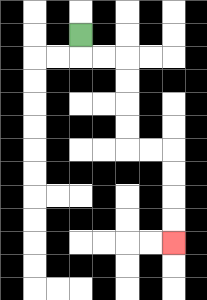{'start': '[3, 1]', 'end': '[7, 10]', 'path_directions': 'D,R,R,D,D,D,D,R,R,D,D,D,D', 'path_coordinates': '[[3, 1], [3, 2], [4, 2], [5, 2], [5, 3], [5, 4], [5, 5], [5, 6], [6, 6], [7, 6], [7, 7], [7, 8], [7, 9], [7, 10]]'}